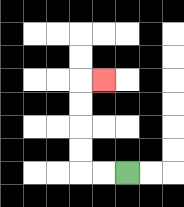{'start': '[5, 7]', 'end': '[4, 3]', 'path_directions': 'L,L,U,U,U,U,R', 'path_coordinates': '[[5, 7], [4, 7], [3, 7], [3, 6], [3, 5], [3, 4], [3, 3], [4, 3]]'}